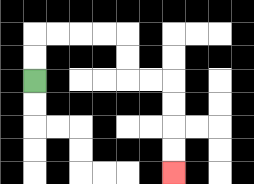{'start': '[1, 3]', 'end': '[7, 7]', 'path_directions': 'U,U,R,R,R,R,D,D,R,R,D,D,D,D', 'path_coordinates': '[[1, 3], [1, 2], [1, 1], [2, 1], [3, 1], [4, 1], [5, 1], [5, 2], [5, 3], [6, 3], [7, 3], [7, 4], [7, 5], [7, 6], [7, 7]]'}